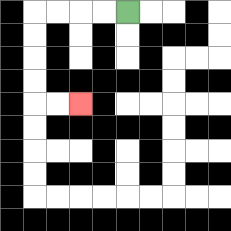{'start': '[5, 0]', 'end': '[3, 4]', 'path_directions': 'L,L,L,L,D,D,D,D,R,R', 'path_coordinates': '[[5, 0], [4, 0], [3, 0], [2, 0], [1, 0], [1, 1], [1, 2], [1, 3], [1, 4], [2, 4], [3, 4]]'}